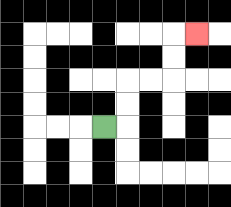{'start': '[4, 5]', 'end': '[8, 1]', 'path_directions': 'R,U,U,R,R,U,U,R', 'path_coordinates': '[[4, 5], [5, 5], [5, 4], [5, 3], [6, 3], [7, 3], [7, 2], [7, 1], [8, 1]]'}